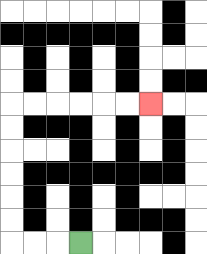{'start': '[3, 10]', 'end': '[6, 4]', 'path_directions': 'L,L,L,U,U,U,U,U,U,R,R,R,R,R,R', 'path_coordinates': '[[3, 10], [2, 10], [1, 10], [0, 10], [0, 9], [0, 8], [0, 7], [0, 6], [0, 5], [0, 4], [1, 4], [2, 4], [3, 4], [4, 4], [5, 4], [6, 4]]'}